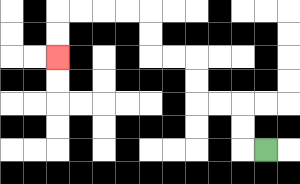{'start': '[11, 6]', 'end': '[2, 2]', 'path_directions': 'L,U,U,L,L,U,U,L,L,U,U,L,L,L,L,D,D', 'path_coordinates': '[[11, 6], [10, 6], [10, 5], [10, 4], [9, 4], [8, 4], [8, 3], [8, 2], [7, 2], [6, 2], [6, 1], [6, 0], [5, 0], [4, 0], [3, 0], [2, 0], [2, 1], [2, 2]]'}